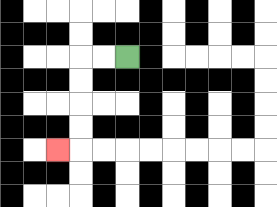{'start': '[5, 2]', 'end': '[2, 6]', 'path_directions': 'L,L,D,D,D,D,L', 'path_coordinates': '[[5, 2], [4, 2], [3, 2], [3, 3], [3, 4], [3, 5], [3, 6], [2, 6]]'}